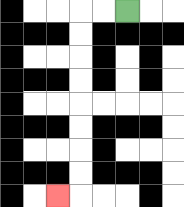{'start': '[5, 0]', 'end': '[2, 8]', 'path_directions': 'L,L,D,D,D,D,D,D,D,D,L', 'path_coordinates': '[[5, 0], [4, 0], [3, 0], [3, 1], [3, 2], [3, 3], [3, 4], [3, 5], [3, 6], [3, 7], [3, 8], [2, 8]]'}